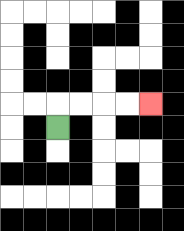{'start': '[2, 5]', 'end': '[6, 4]', 'path_directions': 'U,R,R,R,R', 'path_coordinates': '[[2, 5], [2, 4], [3, 4], [4, 4], [5, 4], [6, 4]]'}